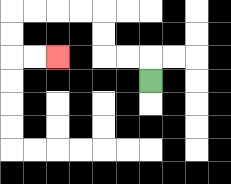{'start': '[6, 3]', 'end': '[2, 2]', 'path_directions': 'U,L,L,U,U,L,L,L,L,D,D,R,R', 'path_coordinates': '[[6, 3], [6, 2], [5, 2], [4, 2], [4, 1], [4, 0], [3, 0], [2, 0], [1, 0], [0, 0], [0, 1], [0, 2], [1, 2], [2, 2]]'}